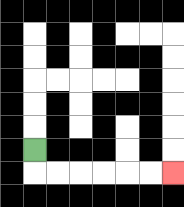{'start': '[1, 6]', 'end': '[7, 7]', 'path_directions': 'D,R,R,R,R,R,R', 'path_coordinates': '[[1, 6], [1, 7], [2, 7], [3, 7], [4, 7], [5, 7], [6, 7], [7, 7]]'}